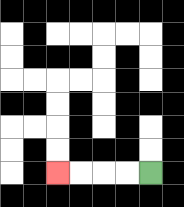{'start': '[6, 7]', 'end': '[2, 7]', 'path_directions': 'L,L,L,L', 'path_coordinates': '[[6, 7], [5, 7], [4, 7], [3, 7], [2, 7]]'}